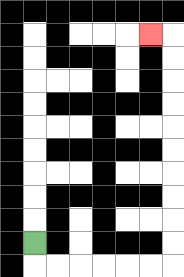{'start': '[1, 10]', 'end': '[6, 1]', 'path_directions': 'D,R,R,R,R,R,R,U,U,U,U,U,U,U,U,U,U,L', 'path_coordinates': '[[1, 10], [1, 11], [2, 11], [3, 11], [4, 11], [5, 11], [6, 11], [7, 11], [7, 10], [7, 9], [7, 8], [7, 7], [7, 6], [7, 5], [7, 4], [7, 3], [7, 2], [7, 1], [6, 1]]'}